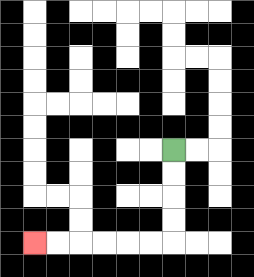{'start': '[7, 6]', 'end': '[1, 10]', 'path_directions': 'D,D,D,D,L,L,L,L,L,L', 'path_coordinates': '[[7, 6], [7, 7], [7, 8], [7, 9], [7, 10], [6, 10], [5, 10], [4, 10], [3, 10], [2, 10], [1, 10]]'}